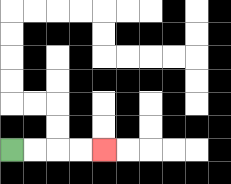{'start': '[0, 6]', 'end': '[4, 6]', 'path_directions': 'R,R,R,R', 'path_coordinates': '[[0, 6], [1, 6], [2, 6], [3, 6], [4, 6]]'}